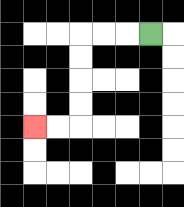{'start': '[6, 1]', 'end': '[1, 5]', 'path_directions': 'L,L,L,D,D,D,D,L,L', 'path_coordinates': '[[6, 1], [5, 1], [4, 1], [3, 1], [3, 2], [3, 3], [3, 4], [3, 5], [2, 5], [1, 5]]'}